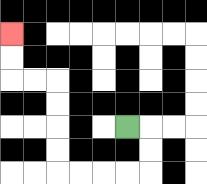{'start': '[5, 5]', 'end': '[0, 1]', 'path_directions': 'R,D,D,L,L,L,L,U,U,U,U,L,L,U,U', 'path_coordinates': '[[5, 5], [6, 5], [6, 6], [6, 7], [5, 7], [4, 7], [3, 7], [2, 7], [2, 6], [2, 5], [2, 4], [2, 3], [1, 3], [0, 3], [0, 2], [0, 1]]'}